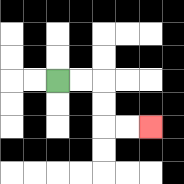{'start': '[2, 3]', 'end': '[6, 5]', 'path_directions': 'R,R,D,D,R,R', 'path_coordinates': '[[2, 3], [3, 3], [4, 3], [4, 4], [4, 5], [5, 5], [6, 5]]'}